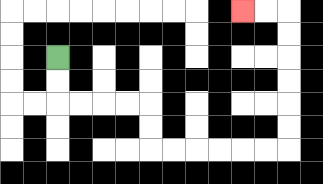{'start': '[2, 2]', 'end': '[10, 0]', 'path_directions': 'D,D,R,R,R,R,D,D,R,R,R,R,R,R,U,U,U,U,U,U,L,L', 'path_coordinates': '[[2, 2], [2, 3], [2, 4], [3, 4], [4, 4], [5, 4], [6, 4], [6, 5], [6, 6], [7, 6], [8, 6], [9, 6], [10, 6], [11, 6], [12, 6], [12, 5], [12, 4], [12, 3], [12, 2], [12, 1], [12, 0], [11, 0], [10, 0]]'}